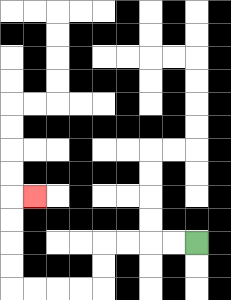{'start': '[8, 10]', 'end': '[1, 8]', 'path_directions': 'L,L,L,L,D,D,L,L,L,L,U,U,U,U,R', 'path_coordinates': '[[8, 10], [7, 10], [6, 10], [5, 10], [4, 10], [4, 11], [4, 12], [3, 12], [2, 12], [1, 12], [0, 12], [0, 11], [0, 10], [0, 9], [0, 8], [1, 8]]'}